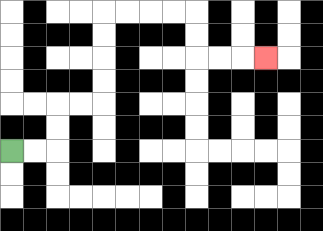{'start': '[0, 6]', 'end': '[11, 2]', 'path_directions': 'R,R,U,U,R,R,U,U,U,U,R,R,R,R,D,D,R,R,R', 'path_coordinates': '[[0, 6], [1, 6], [2, 6], [2, 5], [2, 4], [3, 4], [4, 4], [4, 3], [4, 2], [4, 1], [4, 0], [5, 0], [6, 0], [7, 0], [8, 0], [8, 1], [8, 2], [9, 2], [10, 2], [11, 2]]'}